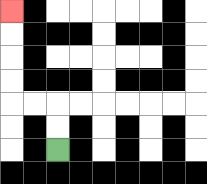{'start': '[2, 6]', 'end': '[0, 0]', 'path_directions': 'U,U,L,L,U,U,U,U', 'path_coordinates': '[[2, 6], [2, 5], [2, 4], [1, 4], [0, 4], [0, 3], [0, 2], [0, 1], [0, 0]]'}